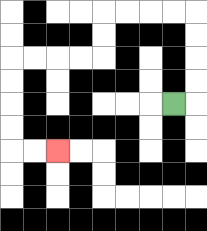{'start': '[7, 4]', 'end': '[2, 6]', 'path_directions': 'R,U,U,U,U,L,L,L,L,D,D,L,L,L,L,D,D,D,D,R,R', 'path_coordinates': '[[7, 4], [8, 4], [8, 3], [8, 2], [8, 1], [8, 0], [7, 0], [6, 0], [5, 0], [4, 0], [4, 1], [4, 2], [3, 2], [2, 2], [1, 2], [0, 2], [0, 3], [0, 4], [0, 5], [0, 6], [1, 6], [2, 6]]'}